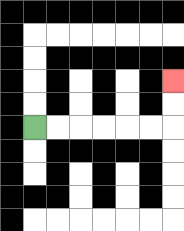{'start': '[1, 5]', 'end': '[7, 3]', 'path_directions': 'R,R,R,R,R,R,U,U', 'path_coordinates': '[[1, 5], [2, 5], [3, 5], [4, 5], [5, 5], [6, 5], [7, 5], [7, 4], [7, 3]]'}